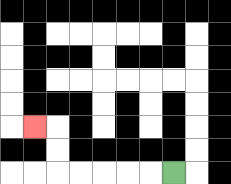{'start': '[7, 7]', 'end': '[1, 5]', 'path_directions': 'L,L,L,L,L,U,U,L', 'path_coordinates': '[[7, 7], [6, 7], [5, 7], [4, 7], [3, 7], [2, 7], [2, 6], [2, 5], [1, 5]]'}